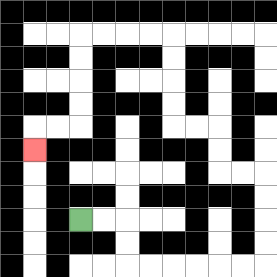{'start': '[3, 9]', 'end': '[1, 6]', 'path_directions': 'R,R,D,D,R,R,R,R,R,R,U,U,U,U,L,L,U,U,L,L,U,U,U,U,L,L,L,L,D,D,D,D,L,L,D', 'path_coordinates': '[[3, 9], [4, 9], [5, 9], [5, 10], [5, 11], [6, 11], [7, 11], [8, 11], [9, 11], [10, 11], [11, 11], [11, 10], [11, 9], [11, 8], [11, 7], [10, 7], [9, 7], [9, 6], [9, 5], [8, 5], [7, 5], [7, 4], [7, 3], [7, 2], [7, 1], [6, 1], [5, 1], [4, 1], [3, 1], [3, 2], [3, 3], [3, 4], [3, 5], [2, 5], [1, 5], [1, 6]]'}